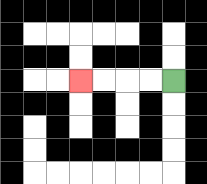{'start': '[7, 3]', 'end': '[3, 3]', 'path_directions': 'L,L,L,L', 'path_coordinates': '[[7, 3], [6, 3], [5, 3], [4, 3], [3, 3]]'}